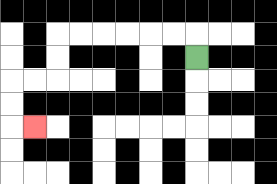{'start': '[8, 2]', 'end': '[1, 5]', 'path_directions': 'U,L,L,L,L,L,L,D,D,L,L,D,D,R', 'path_coordinates': '[[8, 2], [8, 1], [7, 1], [6, 1], [5, 1], [4, 1], [3, 1], [2, 1], [2, 2], [2, 3], [1, 3], [0, 3], [0, 4], [0, 5], [1, 5]]'}